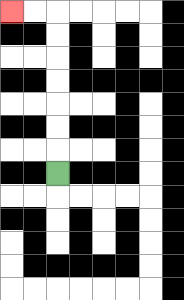{'start': '[2, 7]', 'end': '[0, 0]', 'path_directions': 'U,U,U,U,U,U,U,L,L', 'path_coordinates': '[[2, 7], [2, 6], [2, 5], [2, 4], [2, 3], [2, 2], [2, 1], [2, 0], [1, 0], [0, 0]]'}